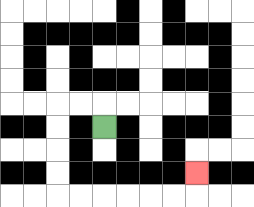{'start': '[4, 5]', 'end': '[8, 7]', 'path_directions': 'U,L,L,D,D,D,D,R,R,R,R,R,R,U', 'path_coordinates': '[[4, 5], [4, 4], [3, 4], [2, 4], [2, 5], [2, 6], [2, 7], [2, 8], [3, 8], [4, 8], [5, 8], [6, 8], [7, 8], [8, 8], [8, 7]]'}